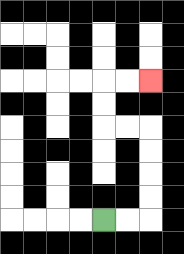{'start': '[4, 9]', 'end': '[6, 3]', 'path_directions': 'R,R,U,U,U,U,L,L,U,U,R,R', 'path_coordinates': '[[4, 9], [5, 9], [6, 9], [6, 8], [6, 7], [6, 6], [6, 5], [5, 5], [4, 5], [4, 4], [4, 3], [5, 3], [6, 3]]'}